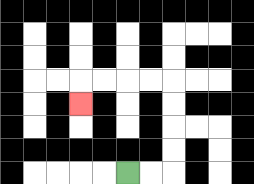{'start': '[5, 7]', 'end': '[3, 4]', 'path_directions': 'R,R,U,U,U,U,L,L,L,L,D', 'path_coordinates': '[[5, 7], [6, 7], [7, 7], [7, 6], [7, 5], [7, 4], [7, 3], [6, 3], [5, 3], [4, 3], [3, 3], [3, 4]]'}